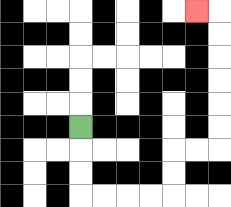{'start': '[3, 5]', 'end': '[8, 0]', 'path_directions': 'D,D,D,R,R,R,R,U,U,R,R,U,U,U,U,U,U,L', 'path_coordinates': '[[3, 5], [3, 6], [3, 7], [3, 8], [4, 8], [5, 8], [6, 8], [7, 8], [7, 7], [7, 6], [8, 6], [9, 6], [9, 5], [9, 4], [9, 3], [9, 2], [9, 1], [9, 0], [8, 0]]'}